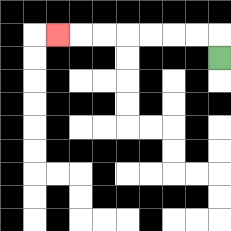{'start': '[9, 2]', 'end': '[2, 1]', 'path_directions': 'U,L,L,L,L,L,L,L', 'path_coordinates': '[[9, 2], [9, 1], [8, 1], [7, 1], [6, 1], [5, 1], [4, 1], [3, 1], [2, 1]]'}